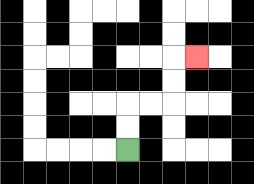{'start': '[5, 6]', 'end': '[8, 2]', 'path_directions': 'U,U,R,R,U,U,R', 'path_coordinates': '[[5, 6], [5, 5], [5, 4], [6, 4], [7, 4], [7, 3], [7, 2], [8, 2]]'}